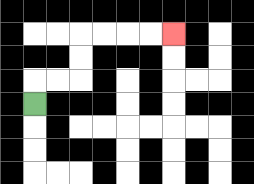{'start': '[1, 4]', 'end': '[7, 1]', 'path_directions': 'U,R,R,U,U,R,R,R,R', 'path_coordinates': '[[1, 4], [1, 3], [2, 3], [3, 3], [3, 2], [3, 1], [4, 1], [5, 1], [6, 1], [7, 1]]'}